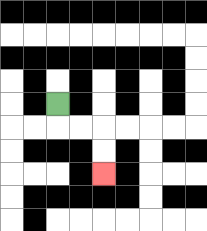{'start': '[2, 4]', 'end': '[4, 7]', 'path_directions': 'D,R,R,D,D', 'path_coordinates': '[[2, 4], [2, 5], [3, 5], [4, 5], [4, 6], [4, 7]]'}